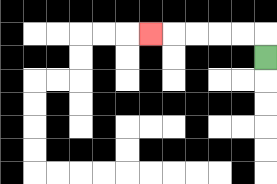{'start': '[11, 2]', 'end': '[6, 1]', 'path_directions': 'U,L,L,L,L,L', 'path_coordinates': '[[11, 2], [11, 1], [10, 1], [9, 1], [8, 1], [7, 1], [6, 1]]'}